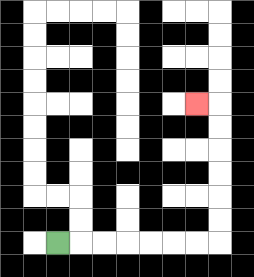{'start': '[2, 10]', 'end': '[8, 4]', 'path_directions': 'R,R,R,R,R,R,R,U,U,U,U,U,U,L', 'path_coordinates': '[[2, 10], [3, 10], [4, 10], [5, 10], [6, 10], [7, 10], [8, 10], [9, 10], [9, 9], [9, 8], [9, 7], [9, 6], [9, 5], [9, 4], [8, 4]]'}